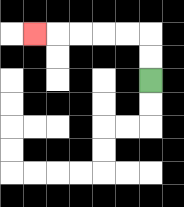{'start': '[6, 3]', 'end': '[1, 1]', 'path_directions': 'U,U,L,L,L,L,L', 'path_coordinates': '[[6, 3], [6, 2], [6, 1], [5, 1], [4, 1], [3, 1], [2, 1], [1, 1]]'}